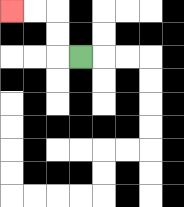{'start': '[3, 2]', 'end': '[0, 0]', 'path_directions': 'L,U,U,L,L', 'path_coordinates': '[[3, 2], [2, 2], [2, 1], [2, 0], [1, 0], [0, 0]]'}